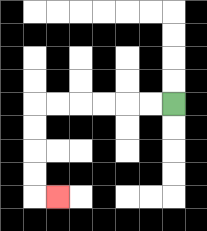{'start': '[7, 4]', 'end': '[2, 8]', 'path_directions': 'L,L,L,L,L,L,D,D,D,D,R', 'path_coordinates': '[[7, 4], [6, 4], [5, 4], [4, 4], [3, 4], [2, 4], [1, 4], [1, 5], [1, 6], [1, 7], [1, 8], [2, 8]]'}